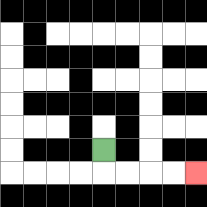{'start': '[4, 6]', 'end': '[8, 7]', 'path_directions': 'D,R,R,R,R', 'path_coordinates': '[[4, 6], [4, 7], [5, 7], [6, 7], [7, 7], [8, 7]]'}